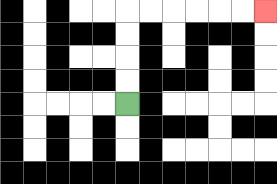{'start': '[5, 4]', 'end': '[11, 0]', 'path_directions': 'U,U,U,U,R,R,R,R,R,R', 'path_coordinates': '[[5, 4], [5, 3], [5, 2], [5, 1], [5, 0], [6, 0], [7, 0], [8, 0], [9, 0], [10, 0], [11, 0]]'}